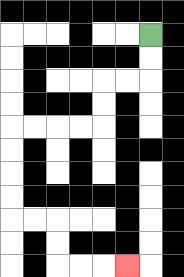{'start': '[6, 1]', 'end': '[5, 11]', 'path_directions': 'D,D,L,L,D,D,L,L,L,L,D,D,D,D,R,R,D,D,R,R,R', 'path_coordinates': '[[6, 1], [6, 2], [6, 3], [5, 3], [4, 3], [4, 4], [4, 5], [3, 5], [2, 5], [1, 5], [0, 5], [0, 6], [0, 7], [0, 8], [0, 9], [1, 9], [2, 9], [2, 10], [2, 11], [3, 11], [4, 11], [5, 11]]'}